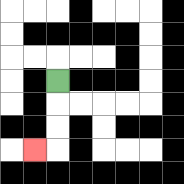{'start': '[2, 3]', 'end': '[1, 6]', 'path_directions': 'D,D,D,L', 'path_coordinates': '[[2, 3], [2, 4], [2, 5], [2, 6], [1, 6]]'}